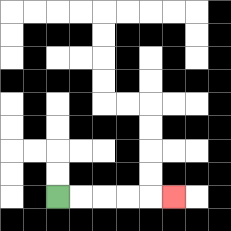{'start': '[2, 8]', 'end': '[7, 8]', 'path_directions': 'R,R,R,R,R', 'path_coordinates': '[[2, 8], [3, 8], [4, 8], [5, 8], [6, 8], [7, 8]]'}